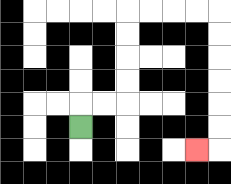{'start': '[3, 5]', 'end': '[8, 6]', 'path_directions': 'U,R,R,U,U,U,U,R,R,R,R,D,D,D,D,D,D,L', 'path_coordinates': '[[3, 5], [3, 4], [4, 4], [5, 4], [5, 3], [5, 2], [5, 1], [5, 0], [6, 0], [7, 0], [8, 0], [9, 0], [9, 1], [9, 2], [9, 3], [9, 4], [9, 5], [9, 6], [8, 6]]'}